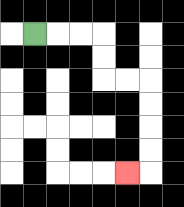{'start': '[1, 1]', 'end': '[5, 7]', 'path_directions': 'R,R,R,D,D,R,R,D,D,D,D,L', 'path_coordinates': '[[1, 1], [2, 1], [3, 1], [4, 1], [4, 2], [4, 3], [5, 3], [6, 3], [6, 4], [6, 5], [6, 6], [6, 7], [5, 7]]'}